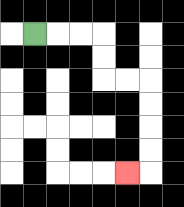{'start': '[1, 1]', 'end': '[5, 7]', 'path_directions': 'R,R,R,D,D,R,R,D,D,D,D,L', 'path_coordinates': '[[1, 1], [2, 1], [3, 1], [4, 1], [4, 2], [4, 3], [5, 3], [6, 3], [6, 4], [6, 5], [6, 6], [6, 7], [5, 7]]'}